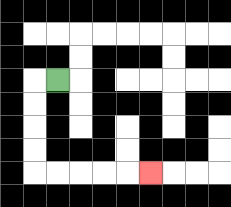{'start': '[2, 3]', 'end': '[6, 7]', 'path_directions': 'L,D,D,D,D,R,R,R,R,R', 'path_coordinates': '[[2, 3], [1, 3], [1, 4], [1, 5], [1, 6], [1, 7], [2, 7], [3, 7], [4, 7], [5, 7], [6, 7]]'}